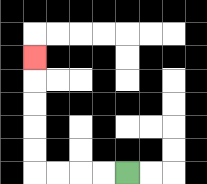{'start': '[5, 7]', 'end': '[1, 2]', 'path_directions': 'L,L,L,L,U,U,U,U,U', 'path_coordinates': '[[5, 7], [4, 7], [3, 7], [2, 7], [1, 7], [1, 6], [1, 5], [1, 4], [1, 3], [1, 2]]'}